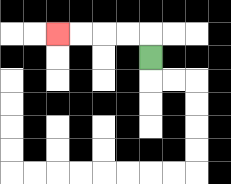{'start': '[6, 2]', 'end': '[2, 1]', 'path_directions': 'U,L,L,L,L', 'path_coordinates': '[[6, 2], [6, 1], [5, 1], [4, 1], [3, 1], [2, 1]]'}